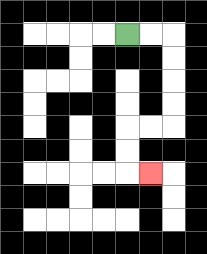{'start': '[5, 1]', 'end': '[6, 7]', 'path_directions': 'R,R,D,D,D,D,L,L,D,D,R', 'path_coordinates': '[[5, 1], [6, 1], [7, 1], [7, 2], [7, 3], [7, 4], [7, 5], [6, 5], [5, 5], [5, 6], [5, 7], [6, 7]]'}